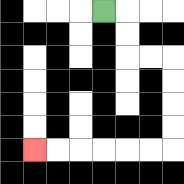{'start': '[4, 0]', 'end': '[1, 6]', 'path_directions': 'R,D,D,R,R,D,D,D,D,L,L,L,L,L,L', 'path_coordinates': '[[4, 0], [5, 0], [5, 1], [5, 2], [6, 2], [7, 2], [7, 3], [7, 4], [7, 5], [7, 6], [6, 6], [5, 6], [4, 6], [3, 6], [2, 6], [1, 6]]'}